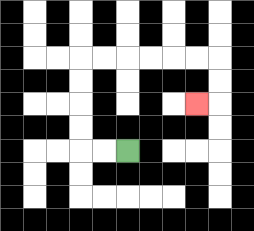{'start': '[5, 6]', 'end': '[8, 4]', 'path_directions': 'L,L,U,U,U,U,R,R,R,R,R,R,D,D,L', 'path_coordinates': '[[5, 6], [4, 6], [3, 6], [3, 5], [3, 4], [3, 3], [3, 2], [4, 2], [5, 2], [6, 2], [7, 2], [8, 2], [9, 2], [9, 3], [9, 4], [8, 4]]'}